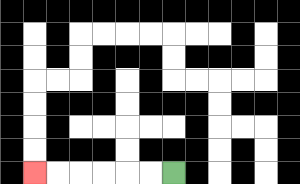{'start': '[7, 7]', 'end': '[1, 7]', 'path_directions': 'L,L,L,L,L,L', 'path_coordinates': '[[7, 7], [6, 7], [5, 7], [4, 7], [3, 7], [2, 7], [1, 7]]'}